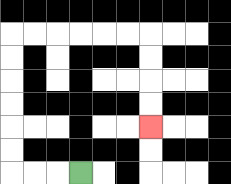{'start': '[3, 7]', 'end': '[6, 5]', 'path_directions': 'L,L,L,U,U,U,U,U,U,R,R,R,R,R,R,D,D,D,D', 'path_coordinates': '[[3, 7], [2, 7], [1, 7], [0, 7], [0, 6], [0, 5], [0, 4], [0, 3], [0, 2], [0, 1], [1, 1], [2, 1], [3, 1], [4, 1], [5, 1], [6, 1], [6, 2], [6, 3], [6, 4], [6, 5]]'}